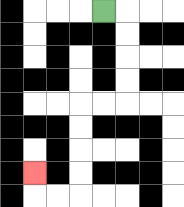{'start': '[4, 0]', 'end': '[1, 7]', 'path_directions': 'R,D,D,D,D,L,L,D,D,D,D,L,L,U', 'path_coordinates': '[[4, 0], [5, 0], [5, 1], [5, 2], [5, 3], [5, 4], [4, 4], [3, 4], [3, 5], [3, 6], [3, 7], [3, 8], [2, 8], [1, 8], [1, 7]]'}